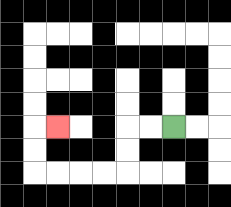{'start': '[7, 5]', 'end': '[2, 5]', 'path_directions': 'L,L,D,D,L,L,L,L,U,U,R', 'path_coordinates': '[[7, 5], [6, 5], [5, 5], [5, 6], [5, 7], [4, 7], [3, 7], [2, 7], [1, 7], [1, 6], [1, 5], [2, 5]]'}